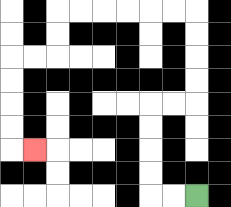{'start': '[8, 8]', 'end': '[1, 6]', 'path_directions': 'L,L,U,U,U,U,R,R,U,U,U,U,L,L,L,L,L,L,D,D,L,L,D,D,D,D,R', 'path_coordinates': '[[8, 8], [7, 8], [6, 8], [6, 7], [6, 6], [6, 5], [6, 4], [7, 4], [8, 4], [8, 3], [8, 2], [8, 1], [8, 0], [7, 0], [6, 0], [5, 0], [4, 0], [3, 0], [2, 0], [2, 1], [2, 2], [1, 2], [0, 2], [0, 3], [0, 4], [0, 5], [0, 6], [1, 6]]'}